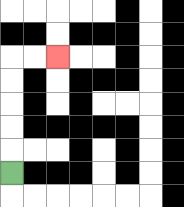{'start': '[0, 7]', 'end': '[2, 2]', 'path_directions': 'U,U,U,U,U,R,R', 'path_coordinates': '[[0, 7], [0, 6], [0, 5], [0, 4], [0, 3], [0, 2], [1, 2], [2, 2]]'}